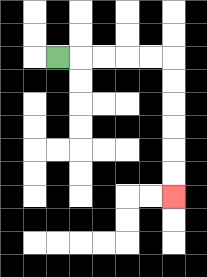{'start': '[2, 2]', 'end': '[7, 8]', 'path_directions': 'R,R,R,R,R,D,D,D,D,D,D', 'path_coordinates': '[[2, 2], [3, 2], [4, 2], [5, 2], [6, 2], [7, 2], [7, 3], [7, 4], [7, 5], [7, 6], [7, 7], [7, 8]]'}